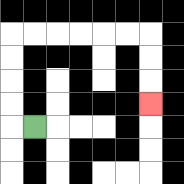{'start': '[1, 5]', 'end': '[6, 4]', 'path_directions': 'L,U,U,U,U,R,R,R,R,R,R,D,D,D', 'path_coordinates': '[[1, 5], [0, 5], [0, 4], [0, 3], [0, 2], [0, 1], [1, 1], [2, 1], [3, 1], [4, 1], [5, 1], [6, 1], [6, 2], [6, 3], [6, 4]]'}